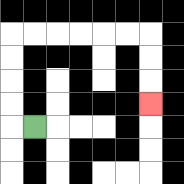{'start': '[1, 5]', 'end': '[6, 4]', 'path_directions': 'L,U,U,U,U,R,R,R,R,R,R,D,D,D', 'path_coordinates': '[[1, 5], [0, 5], [0, 4], [0, 3], [0, 2], [0, 1], [1, 1], [2, 1], [3, 1], [4, 1], [5, 1], [6, 1], [6, 2], [6, 3], [6, 4]]'}